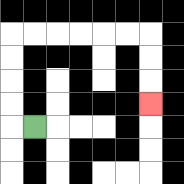{'start': '[1, 5]', 'end': '[6, 4]', 'path_directions': 'L,U,U,U,U,R,R,R,R,R,R,D,D,D', 'path_coordinates': '[[1, 5], [0, 5], [0, 4], [0, 3], [0, 2], [0, 1], [1, 1], [2, 1], [3, 1], [4, 1], [5, 1], [6, 1], [6, 2], [6, 3], [6, 4]]'}